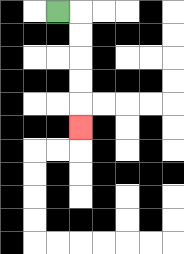{'start': '[2, 0]', 'end': '[3, 5]', 'path_directions': 'R,D,D,D,D,D', 'path_coordinates': '[[2, 0], [3, 0], [3, 1], [3, 2], [3, 3], [3, 4], [3, 5]]'}